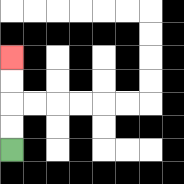{'start': '[0, 6]', 'end': '[0, 2]', 'path_directions': 'U,U,U,U', 'path_coordinates': '[[0, 6], [0, 5], [0, 4], [0, 3], [0, 2]]'}